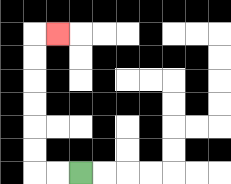{'start': '[3, 7]', 'end': '[2, 1]', 'path_directions': 'L,L,U,U,U,U,U,U,R', 'path_coordinates': '[[3, 7], [2, 7], [1, 7], [1, 6], [1, 5], [1, 4], [1, 3], [1, 2], [1, 1], [2, 1]]'}